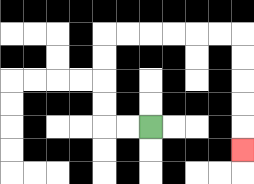{'start': '[6, 5]', 'end': '[10, 6]', 'path_directions': 'L,L,U,U,U,U,R,R,R,R,R,R,D,D,D,D,D', 'path_coordinates': '[[6, 5], [5, 5], [4, 5], [4, 4], [4, 3], [4, 2], [4, 1], [5, 1], [6, 1], [7, 1], [8, 1], [9, 1], [10, 1], [10, 2], [10, 3], [10, 4], [10, 5], [10, 6]]'}